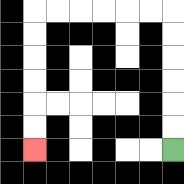{'start': '[7, 6]', 'end': '[1, 6]', 'path_directions': 'U,U,U,U,U,U,L,L,L,L,L,L,D,D,D,D,D,D', 'path_coordinates': '[[7, 6], [7, 5], [7, 4], [7, 3], [7, 2], [7, 1], [7, 0], [6, 0], [5, 0], [4, 0], [3, 0], [2, 0], [1, 0], [1, 1], [1, 2], [1, 3], [1, 4], [1, 5], [1, 6]]'}